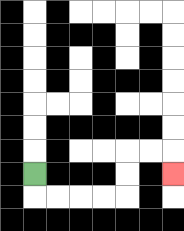{'start': '[1, 7]', 'end': '[7, 7]', 'path_directions': 'D,R,R,R,R,U,U,R,R,D', 'path_coordinates': '[[1, 7], [1, 8], [2, 8], [3, 8], [4, 8], [5, 8], [5, 7], [5, 6], [6, 6], [7, 6], [7, 7]]'}